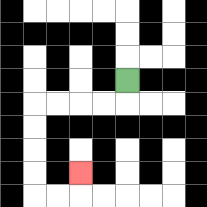{'start': '[5, 3]', 'end': '[3, 7]', 'path_directions': 'D,L,L,L,L,D,D,D,D,R,R,U', 'path_coordinates': '[[5, 3], [5, 4], [4, 4], [3, 4], [2, 4], [1, 4], [1, 5], [1, 6], [1, 7], [1, 8], [2, 8], [3, 8], [3, 7]]'}